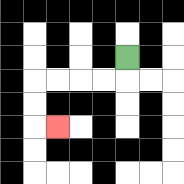{'start': '[5, 2]', 'end': '[2, 5]', 'path_directions': 'D,L,L,L,L,D,D,R', 'path_coordinates': '[[5, 2], [5, 3], [4, 3], [3, 3], [2, 3], [1, 3], [1, 4], [1, 5], [2, 5]]'}